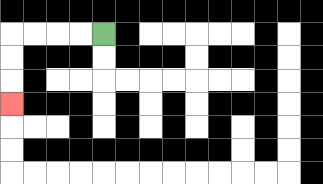{'start': '[4, 1]', 'end': '[0, 4]', 'path_directions': 'L,L,L,L,D,D,D', 'path_coordinates': '[[4, 1], [3, 1], [2, 1], [1, 1], [0, 1], [0, 2], [0, 3], [0, 4]]'}